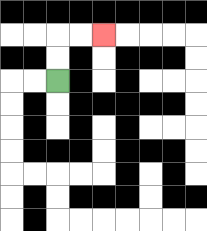{'start': '[2, 3]', 'end': '[4, 1]', 'path_directions': 'U,U,R,R', 'path_coordinates': '[[2, 3], [2, 2], [2, 1], [3, 1], [4, 1]]'}